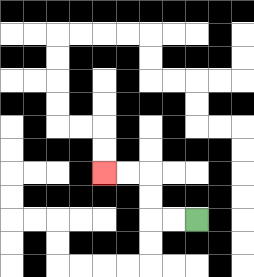{'start': '[8, 9]', 'end': '[4, 7]', 'path_directions': 'L,L,U,U,L,L', 'path_coordinates': '[[8, 9], [7, 9], [6, 9], [6, 8], [6, 7], [5, 7], [4, 7]]'}